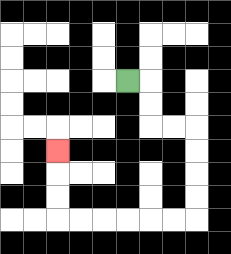{'start': '[5, 3]', 'end': '[2, 6]', 'path_directions': 'R,D,D,R,R,D,D,D,D,L,L,L,L,L,L,U,U,U', 'path_coordinates': '[[5, 3], [6, 3], [6, 4], [6, 5], [7, 5], [8, 5], [8, 6], [8, 7], [8, 8], [8, 9], [7, 9], [6, 9], [5, 9], [4, 9], [3, 9], [2, 9], [2, 8], [2, 7], [2, 6]]'}